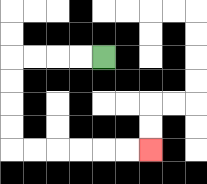{'start': '[4, 2]', 'end': '[6, 6]', 'path_directions': 'L,L,L,L,D,D,D,D,R,R,R,R,R,R', 'path_coordinates': '[[4, 2], [3, 2], [2, 2], [1, 2], [0, 2], [0, 3], [0, 4], [0, 5], [0, 6], [1, 6], [2, 6], [3, 6], [4, 6], [5, 6], [6, 6]]'}